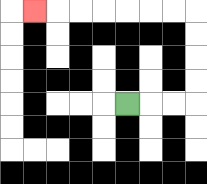{'start': '[5, 4]', 'end': '[1, 0]', 'path_directions': 'R,R,R,U,U,U,U,L,L,L,L,L,L,L', 'path_coordinates': '[[5, 4], [6, 4], [7, 4], [8, 4], [8, 3], [8, 2], [8, 1], [8, 0], [7, 0], [6, 0], [5, 0], [4, 0], [3, 0], [2, 0], [1, 0]]'}